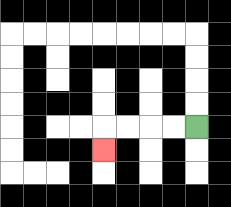{'start': '[8, 5]', 'end': '[4, 6]', 'path_directions': 'L,L,L,L,D', 'path_coordinates': '[[8, 5], [7, 5], [6, 5], [5, 5], [4, 5], [4, 6]]'}